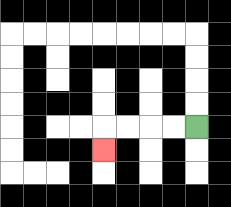{'start': '[8, 5]', 'end': '[4, 6]', 'path_directions': 'L,L,L,L,D', 'path_coordinates': '[[8, 5], [7, 5], [6, 5], [5, 5], [4, 5], [4, 6]]'}